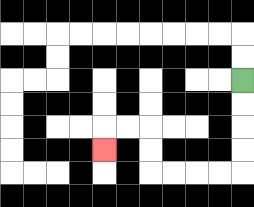{'start': '[10, 3]', 'end': '[4, 6]', 'path_directions': 'D,D,D,D,L,L,L,L,U,U,L,L,D', 'path_coordinates': '[[10, 3], [10, 4], [10, 5], [10, 6], [10, 7], [9, 7], [8, 7], [7, 7], [6, 7], [6, 6], [6, 5], [5, 5], [4, 5], [4, 6]]'}